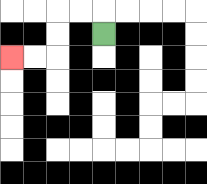{'start': '[4, 1]', 'end': '[0, 2]', 'path_directions': 'U,L,L,D,D,L,L', 'path_coordinates': '[[4, 1], [4, 0], [3, 0], [2, 0], [2, 1], [2, 2], [1, 2], [0, 2]]'}